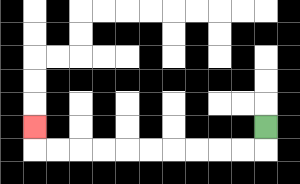{'start': '[11, 5]', 'end': '[1, 5]', 'path_directions': 'D,L,L,L,L,L,L,L,L,L,L,U', 'path_coordinates': '[[11, 5], [11, 6], [10, 6], [9, 6], [8, 6], [7, 6], [6, 6], [5, 6], [4, 6], [3, 6], [2, 6], [1, 6], [1, 5]]'}